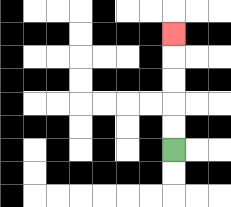{'start': '[7, 6]', 'end': '[7, 1]', 'path_directions': 'U,U,U,U,U', 'path_coordinates': '[[7, 6], [7, 5], [7, 4], [7, 3], [7, 2], [7, 1]]'}